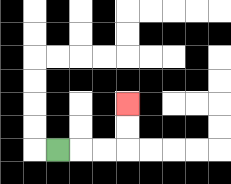{'start': '[2, 6]', 'end': '[5, 4]', 'path_directions': 'R,R,R,U,U', 'path_coordinates': '[[2, 6], [3, 6], [4, 6], [5, 6], [5, 5], [5, 4]]'}